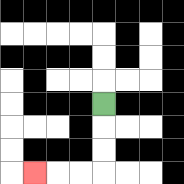{'start': '[4, 4]', 'end': '[1, 7]', 'path_directions': 'D,D,D,L,L,L', 'path_coordinates': '[[4, 4], [4, 5], [4, 6], [4, 7], [3, 7], [2, 7], [1, 7]]'}